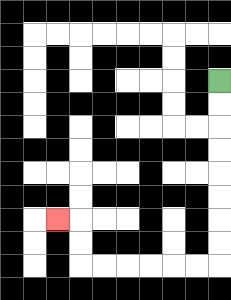{'start': '[9, 3]', 'end': '[2, 9]', 'path_directions': 'D,D,D,D,D,D,D,D,L,L,L,L,L,L,U,U,L', 'path_coordinates': '[[9, 3], [9, 4], [9, 5], [9, 6], [9, 7], [9, 8], [9, 9], [9, 10], [9, 11], [8, 11], [7, 11], [6, 11], [5, 11], [4, 11], [3, 11], [3, 10], [3, 9], [2, 9]]'}